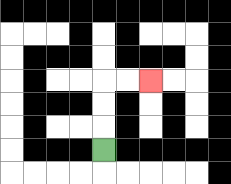{'start': '[4, 6]', 'end': '[6, 3]', 'path_directions': 'U,U,U,R,R', 'path_coordinates': '[[4, 6], [4, 5], [4, 4], [4, 3], [5, 3], [6, 3]]'}